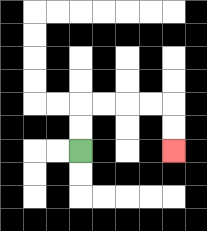{'start': '[3, 6]', 'end': '[7, 6]', 'path_directions': 'U,U,R,R,R,R,D,D', 'path_coordinates': '[[3, 6], [3, 5], [3, 4], [4, 4], [5, 4], [6, 4], [7, 4], [7, 5], [7, 6]]'}